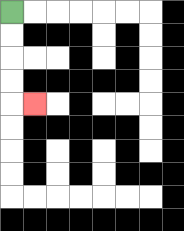{'start': '[0, 0]', 'end': '[1, 4]', 'path_directions': 'D,D,D,D,R', 'path_coordinates': '[[0, 0], [0, 1], [0, 2], [0, 3], [0, 4], [1, 4]]'}